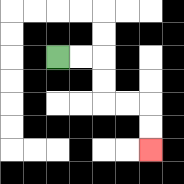{'start': '[2, 2]', 'end': '[6, 6]', 'path_directions': 'R,R,D,D,R,R,D,D', 'path_coordinates': '[[2, 2], [3, 2], [4, 2], [4, 3], [4, 4], [5, 4], [6, 4], [6, 5], [6, 6]]'}